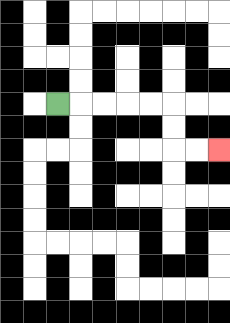{'start': '[2, 4]', 'end': '[9, 6]', 'path_directions': 'R,R,R,R,R,D,D,R,R', 'path_coordinates': '[[2, 4], [3, 4], [4, 4], [5, 4], [6, 4], [7, 4], [7, 5], [7, 6], [8, 6], [9, 6]]'}